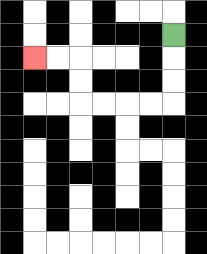{'start': '[7, 1]', 'end': '[1, 2]', 'path_directions': 'D,D,D,L,L,L,L,U,U,L,L', 'path_coordinates': '[[7, 1], [7, 2], [7, 3], [7, 4], [6, 4], [5, 4], [4, 4], [3, 4], [3, 3], [3, 2], [2, 2], [1, 2]]'}